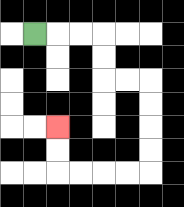{'start': '[1, 1]', 'end': '[2, 5]', 'path_directions': 'R,R,R,D,D,R,R,D,D,D,D,L,L,L,L,U,U', 'path_coordinates': '[[1, 1], [2, 1], [3, 1], [4, 1], [4, 2], [4, 3], [5, 3], [6, 3], [6, 4], [6, 5], [6, 6], [6, 7], [5, 7], [4, 7], [3, 7], [2, 7], [2, 6], [2, 5]]'}